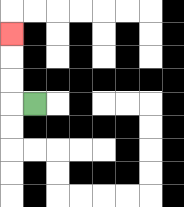{'start': '[1, 4]', 'end': '[0, 1]', 'path_directions': 'L,U,U,U', 'path_coordinates': '[[1, 4], [0, 4], [0, 3], [0, 2], [0, 1]]'}